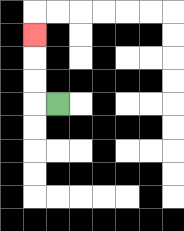{'start': '[2, 4]', 'end': '[1, 1]', 'path_directions': 'L,U,U,U', 'path_coordinates': '[[2, 4], [1, 4], [1, 3], [1, 2], [1, 1]]'}